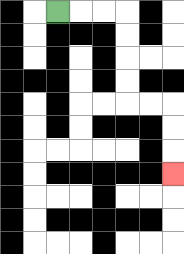{'start': '[2, 0]', 'end': '[7, 7]', 'path_directions': 'R,R,R,D,D,D,D,R,R,D,D,D', 'path_coordinates': '[[2, 0], [3, 0], [4, 0], [5, 0], [5, 1], [5, 2], [5, 3], [5, 4], [6, 4], [7, 4], [7, 5], [7, 6], [7, 7]]'}